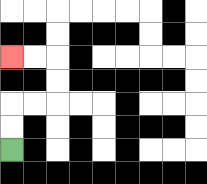{'start': '[0, 6]', 'end': '[0, 2]', 'path_directions': 'U,U,R,R,U,U,L,L', 'path_coordinates': '[[0, 6], [0, 5], [0, 4], [1, 4], [2, 4], [2, 3], [2, 2], [1, 2], [0, 2]]'}